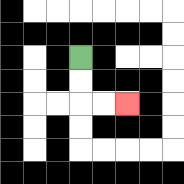{'start': '[3, 2]', 'end': '[5, 4]', 'path_directions': 'D,D,R,R', 'path_coordinates': '[[3, 2], [3, 3], [3, 4], [4, 4], [5, 4]]'}